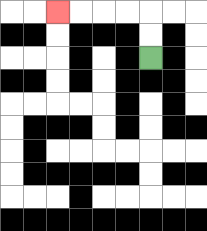{'start': '[6, 2]', 'end': '[2, 0]', 'path_directions': 'U,U,L,L,L,L', 'path_coordinates': '[[6, 2], [6, 1], [6, 0], [5, 0], [4, 0], [3, 0], [2, 0]]'}